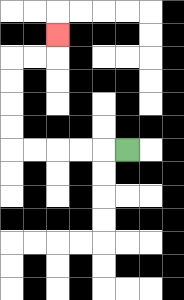{'start': '[5, 6]', 'end': '[2, 1]', 'path_directions': 'L,L,L,L,L,U,U,U,U,R,R,U', 'path_coordinates': '[[5, 6], [4, 6], [3, 6], [2, 6], [1, 6], [0, 6], [0, 5], [0, 4], [0, 3], [0, 2], [1, 2], [2, 2], [2, 1]]'}